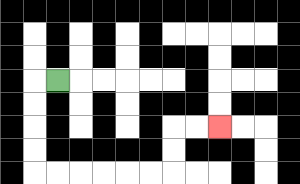{'start': '[2, 3]', 'end': '[9, 5]', 'path_directions': 'L,D,D,D,D,R,R,R,R,R,R,U,U,R,R', 'path_coordinates': '[[2, 3], [1, 3], [1, 4], [1, 5], [1, 6], [1, 7], [2, 7], [3, 7], [4, 7], [5, 7], [6, 7], [7, 7], [7, 6], [7, 5], [8, 5], [9, 5]]'}